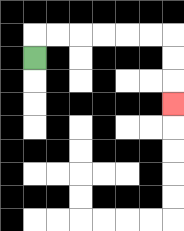{'start': '[1, 2]', 'end': '[7, 4]', 'path_directions': 'U,R,R,R,R,R,R,D,D,D', 'path_coordinates': '[[1, 2], [1, 1], [2, 1], [3, 1], [4, 1], [5, 1], [6, 1], [7, 1], [7, 2], [7, 3], [7, 4]]'}